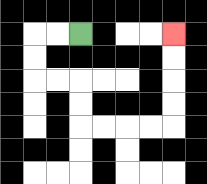{'start': '[3, 1]', 'end': '[7, 1]', 'path_directions': 'L,L,D,D,R,R,D,D,R,R,R,R,U,U,U,U', 'path_coordinates': '[[3, 1], [2, 1], [1, 1], [1, 2], [1, 3], [2, 3], [3, 3], [3, 4], [3, 5], [4, 5], [5, 5], [6, 5], [7, 5], [7, 4], [7, 3], [7, 2], [7, 1]]'}